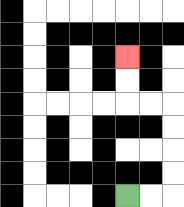{'start': '[5, 8]', 'end': '[5, 2]', 'path_directions': 'R,R,U,U,U,U,L,L,U,U', 'path_coordinates': '[[5, 8], [6, 8], [7, 8], [7, 7], [7, 6], [7, 5], [7, 4], [6, 4], [5, 4], [5, 3], [5, 2]]'}